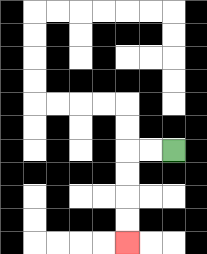{'start': '[7, 6]', 'end': '[5, 10]', 'path_directions': 'L,L,D,D,D,D', 'path_coordinates': '[[7, 6], [6, 6], [5, 6], [5, 7], [5, 8], [5, 9], [5, 10]]'}